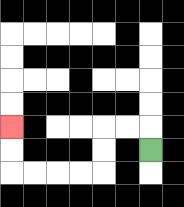{'start': '[6, 6]', 'end': '[0, 5]', 'path_directions': 'U,L,L,D,D,L,L,L,L,U,U', 'path_coordinates': '[[6, 6], [6, 5], [5, 5], [4, 5], [4, 6], [4, 7], [3, 7], [2, 7], [1, 7], [0, 7], [0, 6], [0, 5]]'}